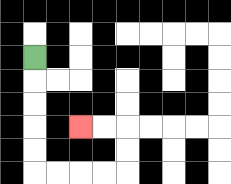{'start': '[1, 2]', 'end': '[3, 5]', 'path_directions': 'D,D,D,D,D,R,R,R,R,U,U,L,L', 'path_coordinates': '[[1, 2], [1, 3], [1, 4], [1, 5], [1, 6], [1, 7], [2, 7], [3, 7], [4, 7], [5, 7], [5, 6], [5, 5], [4, 5], [3, 5]]'}